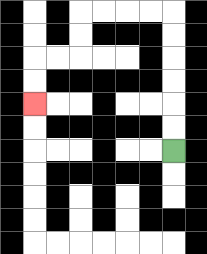{'start': '[7, 6]', 'end': '[1, 4]', 'path_directions': 'U,U,U,U,U,U,L,L,L,L,D,D,L,L,D,D', 'path_coordinates': '[[7, 6], [7, 5], [7, 4], [7, 3], [7, 2], [7, 1], [7, 0], [6, 0], [5, 0], [4, 0], [3, 0], [3, 1], [3, 2], [2, 2], [1, 2], [1, 3], [1, 4]]'}